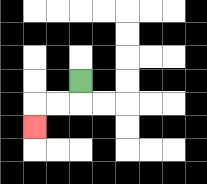{'start': '[3, 3]', 'end': '[1, 5]', 'path_directions': 'D,L,L,D', 'path_coordinates': '[[3, 3], [3, 4], [2, 4], [1, 4], [1, 5]]'}